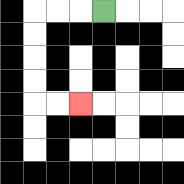{'start': '[4, 0]', 'end': '[3, 4]', 'path_directions': 'L,L,L,D,D,D,D,R,R', 'path_coordinates': '[[4, 0], [3, 0], [2, 0], [1, 0], [1, 1], [1, 2], [1, 3], [1, 4], [2, 4], [3, 4]]'}